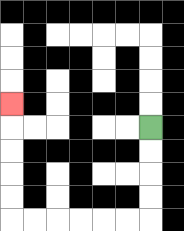{'start': '[6, 5]', 'end': '[0, 4]', 'path_directions': 'D,D,D,D,L,L,L,L,L,L,U,U,U,U,U', 'path_coordinates': '[[6, 5], [6, 6], [6, 7], [6, 8], [6, 9], [5, 9], [4, 9], [3, 9], [2, 9], [1, 9], [0, 9], [0, 8], [0, 7], [0, 6], [0, 5], [0, 4]]'}